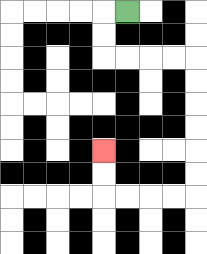{'start': '[5, 0]', 'end': '[4, 6]', 'path_directions': 'L,D,D,R,R,R,R,D,D,D,D,D,D,L,L,L,L,U,U', 'path_coordinates': '[[5, 0], [4, 0], [4, 1], [4, 2], [5, 2], [6, 2], [7, 2], [8, 2], [8, 3], [8, 4], [8, 5], [8, 6], [8, 7], [8, 8], [7, 8], [6, 8], [5, 8], [4, 8], [4, 7], [4, 6]]'}